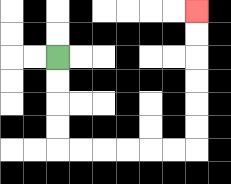{'start': '[2, 2]', 'end': '[8, 0]', 'path_directions': 'D,D,D,D,R,R,R,R,R,R,U,U,U,U,U,U', 'path_coordinates': '[[2, 2], [2, 3], [2, 4], [2, 5], [2, 6], [3, 6], [4, 6], [5, 6], [6, 6], [7, 6], [8, 6], [8, 5], [8, 4], [8, 3], [8, 2], [8, 1], [8, 0]]'}